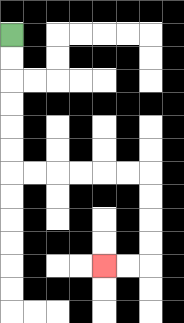{'start': '[0, 1]', 'end': '[4, 11]', 'path_directions': 'D,D,D,D,D,D,R,R,R,R,R,R,D,D,D,D,L,L', 'path_coordinates': '[[0, 1], [0, 2], [0, 3], [0, 4], [0, 5], [0, 6], [0, 7], [1, 7], [2, 7], [3, 7], [4, 7], [5, 7], [6, 7], [6, 8], [6, 9], [6, 10], [6, 11], [5, 11], [4, 11]]'}